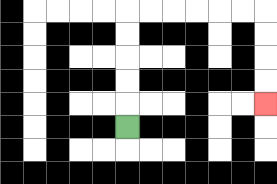{'start': '[5, 5]', 'end': '[11, 4]', 'path_directions': 'U,U,U,U,U,R,R,R,R,R,R,D,D,D,D', 'path_coordinates': '[[5, 5], [5, 4], [5, 3], [5, 2], [5, 1], [5, 0], [6, 0], [7, 0], [8, 0], [9, 0], [10, 0], [11, 0], [11, 1], [11, 2], [11, 3], [11, 4]]'}